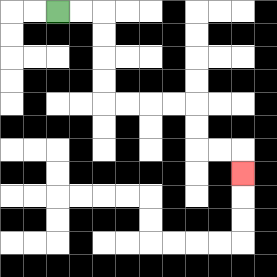{'start': '[2, 0]', 'end': '[10, 7]', 'path_directions': 'R,R,D,D,D,D,R,R,R,R,D,D,R,R,D', 'path_coordinates': '[[2, 0], [3, 0], [4, 0], [4, 1], [4, 2], [4, 3], [4, 4], [5, 4], [6, 4], [7, 4], [8, 4], [8, 5], [8, 6], [9, 6], [10, 6], [10, 7]]'}